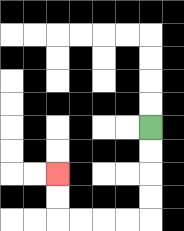{'start': '[6, 5]', 'end': '[2, 7]', 'path_directions': 'D,D,D,D,L,L,L,L,U,U', 'path_coordinates': '[[6, 5], [6, 6], [6, 7], [6, 8], [6, 9], [5, 9], [4, 9], [3, 9], [2, 9], [2, 8], [2, 7]]'}